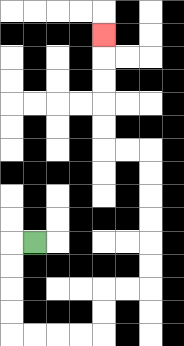{'start': '[1, 10]', 'end': '[4, 1]', 'path_directions': 'L,D,D,D,D,R,R,R,R,U,U,R,R,U,U,U,U,U,U,L,L,U,U,U,U,U', 'path_coordinates': '[[1, 10], [0, 10], [0, 11], [0, 12], [0, 13], [0, 14], [1, 14], [2, 14], [3, 14], [4, 14], [4, 13], [4, 12], [5, 12], [6, 12], [6, 11], [6, 10], [6, 9], [6, 8], [6, 7], [6, 6], [5, 6], [4, 6], [4, 5], [4, 4], [4, 3], [4, 2], [4, 1]]'}